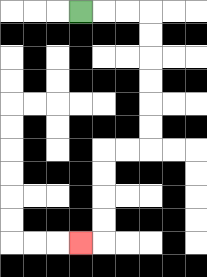{'start': '[3, 0]', 'end': '[3, 10]', 'path_directions': 'R,R,R,D,D,D,D,D,D,L,L,D,D,D,D,L', 'path_coordinates': '[[3, 0], [4, 0], [5, 0], [6, 0], [6, 1], [6, 2], [6, 3], [6, 4], [6, 5], [6, 6], [5, 6], [4, 6], [4, 7], [4, 8], [4, 9], [4, 10], [3, 10]]'}